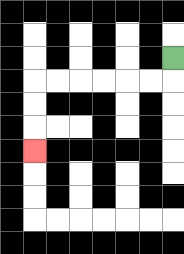{'start': '[7, 2]', 'end': '[1, 6]', 'path_directions': 'D,L,L,L,L,L,L,D,D,D', 'path_coordinates': '[[7, 2], [7, 3], [6, 3], [5, 3], [4, 3], [3, 3], [2, 3], [1, 3], [1, 4], [1, 5], [1, 6]]'}